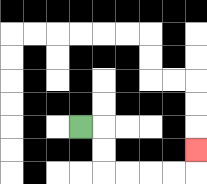{'start': '[3, 5]', 'end': '[8, 6]', 'path_directions': 'R,D,D,R,R,R,R,U', 'path_coordinates': '[[3, 5], [4, 5], [4, 6], [4, 7], [5, 7], [6, 7], [7, 7], [8, 7], [8, 6]]'}